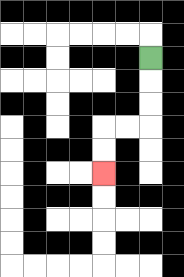{'start': '[6, 2]', 'end': '[4, 7]', 'path_directions': 'D,D,D,L,L,D,D', 'path_coordinates': '[[6, 2], [6, 3], [6, 4], [6, 5], [5, 5], [4, 5], [4, 6], [4, 7]]'}